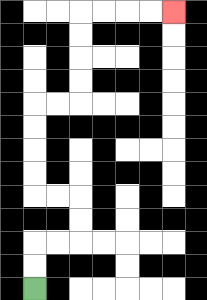{'start': '[1, 12]', 'end': '[7, 0]', 'path_directions': 'U,U,R,R,U,U,L,L,U,U,U,U,R,R,U,U,U,U,R,R,R,R', 'path_coordinates': '[[1, 12], [1, 11], [1, 10], [2, 10], [3, 10], [3, 9], [3, 8], [2, 8], [1, 8], [1, 7], [1, 6], [1, 5], [1, 4], [2, 4], [3, 4], [3, 3], [3, 2], [3, 1], [3, 0], [4, 0], [5, 0], [6, 0], [7, 0]]'}